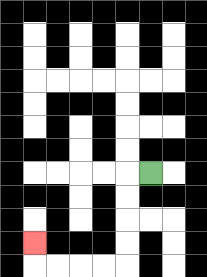{'start': '[6, 7]', 'end': '[1, 10]', 'path_directions': 'L,D,D,D,D,L,L,L,L,U', 'path_coordinates': '[[6, 7], [5, 7], [5, 8], [5, 9], [5, 10], [5, 11], [4, 11], [3, 11], [2, 11], [1, 11], [1, 10]]'}